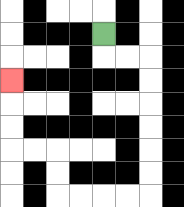{'start': '[4, 1]', 'end': '[0, 3]', 'path_directions': 'D,R,R,D,D,D,D,D,D,L,L,L,L,U,U,L,L,U,U,U', 'path_coordinates': '[[4, 1], [4, 2], [5, 2], [6, 2], [6, 3], [6, 4], [6, 5], [6, 6], [6, 7], [6, 8], [5, 8], [4, 8], [3, 8], [2, 8], [2, 7], [2, 6], [1, 6], [0, 6], [0, 5], [0, 4], [0, 3]]'}